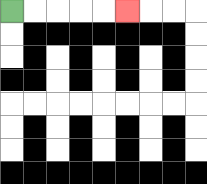{'start': '[0, 0]', 'end': '[5, 0]', 'path_directions': 'R,R,R,R,R', 'path_coordinates': '[[0, 0], [1, 0], [2, 0], [3, 0], [4, 0], [5, 0]]'}